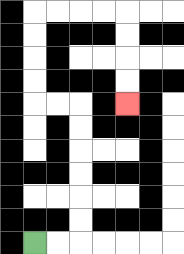{'start': '[1, 10]', 'end': '[5, 4]', 'path_directions': 'R,R,U,U,U,U,U,U,L,L,U,U,U,U,R,R,R,R,D,D,D,D', 'path_coordinates': '[[1, 10], [2, 10], [3, 10], [3, 9], [3, 8], [3, 7], [3, 6], [3, 5], [3, 4], [2, 4], [1, 4], [1, 3], [1, 2], [1, 1], [1, 0], [2, 0], [3, 0], [4, 0], [5, 0], [5, 1], [5, 2], [5, 3], [5, 4]]'}